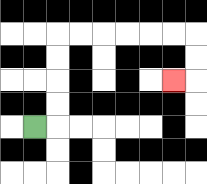{'start': '[1, 5]', 'end': '[7, 3]', 'path_directions': 'R,U,U,U,U,R,R,R,R,R,R,D,D,L', 'path_coordinates': '[[1, 5], [2, 5], [2, 4], [2, 3], [2, 2], [2, 1], [3, 1], [4, 1], [5, 1], [6, 1], [7, 1], [8, 1], [8, 2], [8, 3], [7, 3]]'}